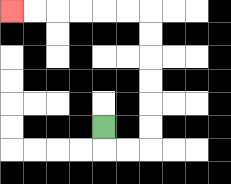{'start': '[4, 5]', 'end': '[0, 0]', 'path_directions': 'D,R,R,U,U,U,U,U,U,L,L,L,L,L,L', 'path_coordinates': '[[4, 5], [4, 6], [5, 6], [6, 6], [6, 5], [6, 4], [6, 3], [6, 2], [6, 1], [6, 0], [5, 0], [4, 0], [3, 0], [2, 0], [1, 0], [0, 0]]'}